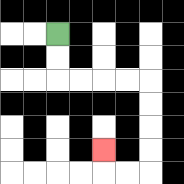{'start': '[2, 1]', 'end': '[4, 6]', 'path_directions': 'D,D,R,R,R,R,D,D,D,D,L,L,U', 'path_coordinates': '[[2, 1], [2, 2], [2, 3], [3, 3], [4, 3], [5, 3], [6, 3], [6, 4], [6, 5], [6, 6], [6, 7], [5, 7], [4, 7], [4, 6]]'}